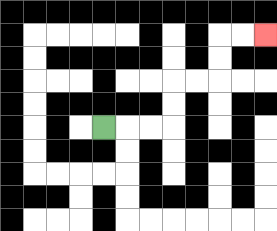{'start': '[4, 5]', 'end': '[11, 1]', 'path_directions': 'R,R,R,U,U,R,R,U,U,R,R', 'path_coordinates': '[[4, 5], [5, 5], [6, 5], [7, 5], [7, 4], [7, 3], [8, 3], [9, 3], [9, 2], [9, 1], [10, 1], [11, 1]]'}